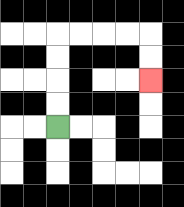{'start': '[2, 5]', 'end': '[6, 3]', 'path_directions': 'U,U,U,U,R,R,R,R,D,D', 'path_coordinates': '[[2, 5], [2, 4], [2, 3], [2, 2], [2, 1], [3, 1], [4, 1], [5, 1], [6, 1], [6, 2], [6, 3]]'}